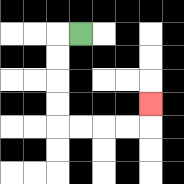{'start': '[3, 1]', 'end': '[6, 4]', 'path_directions': 'L,D,D,D,D,R,R,R,R,U', 'path_coordinates': '[[3, 1], [2, 1], [2, 2], [2, 3], [2, 4], [2, 5], [3, 5], [4, 5], [5, 5], [6, 5], [6, 4]]'}